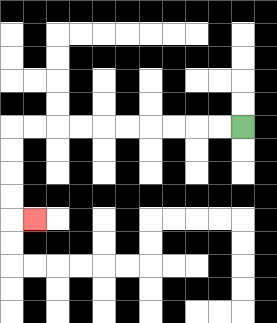{'start': '[10, 5]', 'end': '[1, 9]', 'path_directions': 'L,L,L,L,L,L,L,L,L,L,D,D,D,D,R', 'path_coordinates': '[[10, 5], [9, 5], [8, 5], [7, 5], [6, 5], [5, 5], [4, 5], [3, 5], [2, 5], [1, 5], [0, 5], [0, 6], [0, 7], [0, 8], [0, 9], [1, 9]]'}